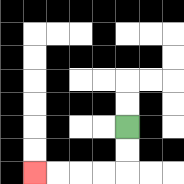{'start': '[5, 5]', 'end': '[1, 7]', 'path_directions': 'D,D,L,L,L,L', 'path_coordinates': '[[5, 5], [5, 6], [5, 7], [4, 7], [3, 7], [2, 7], [1, 7]]'}